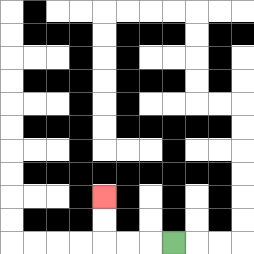{'start': '[7, 10]', 'end': '[4, 8]', 'path_directions': 'L,L,L,U,U', 'path_coordinates': '[[7, 10], [6, 10], [5, 10], [4, 10], [4, 9], [4, 8]]'}